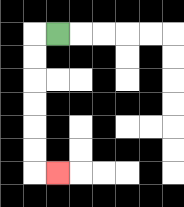{'start': '[2, 1]', 'end': '[2, 7]', 'path_directions': 'L,D,D,D,D,D,D,R', 'path_coordinates': '[[2, 1], [1, 1], [1, 2], [1, 3], [1, 4], [1, 5], [1, 6], [1, 7], [2, 7]]'}